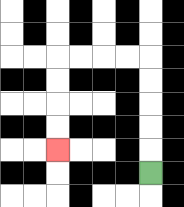{'start': '[6, 7]', 'end': '[2, 6]', 'path_directions': 'U,U,U,U,U,L,L,L,L,D,D,D,D', 'path_coordinates': '[[6, 7], [6, 6], [6, 5], [6, 4], [6, 3], [6, 2], [5, 2], [4, 2], [3, 2], [2, 2], [2, 3], [2, 4], [2, 5], [2, 6]]'}